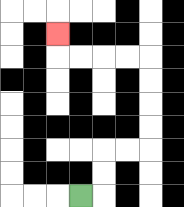{'start': '[3, 8]', 'end': '[2, 1]', 'path_directions': 'R,U,U,R,R,U,U,U,U,L,L,L,L,U', 'path_coordinates': '[[3, 8], [4, 8], [4, 7], [4, 6], [5, 6], [6, 6], [6, 5], [6, 4], [6, 3], [6, 2], [5, 2], [4, 2], [3, 2], [2, 2], [2, 1]]'}